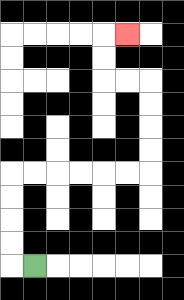{'start': '[1, 11]', 'end': '[5, 1]', 'path_directions': 'L,U,U,U,U,R,R,R,R,R,R,U,U,U,U,L,L,U,U,R', 'path_coordinates': '[[1, 11], [0, 11], [0, 10], [0, 9], [0, 8], [0, 7], [1, 7], [2, 7], [3, 7], [4, 7], [5, 7], [6, 7], [6, 6], [6, 5], [6, 4], [6, 3], [5, 3], [4, 3], [4, 2], [4, 1], [5, 1]]'}